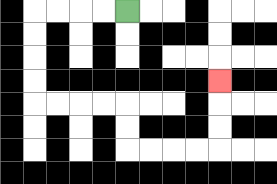{'start': '[5, 0]', 'end': '[9, 3]', 'path_directions': 'L,L,L,L,D,D,D,D,R,R,R,R,D,D,R,R,R,R,U,U,U', 'path_coordinates': '[[5, 0], [4, 0], [3, 0], [2, 0], [1, 0], [1, 1], [1, 2], [1, 3], [1, 4], [2, 4], [3, 4], [4, 4], [5, 4], [5, 5], [5, 6], [6, 6], [7, 6], [8, 6], [9, 6], [9, 5], [9, 4], [9, 3]]'}